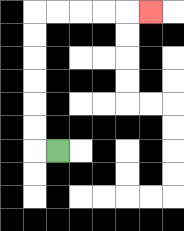{'start': '[2, 6]', 'end': '[6, 0]', 'path_directions': 'L,U,U,U,U,U,U,R,R,R,R,R', 'path_coordinates': '[[2, 6], [1, 6], [1, 5], [1, 4], [1, 3], [1, 2], [1, 1], [1, 0], [2, 0], [3, 0], [4, 0], [5, 0], [6, 0]]'}